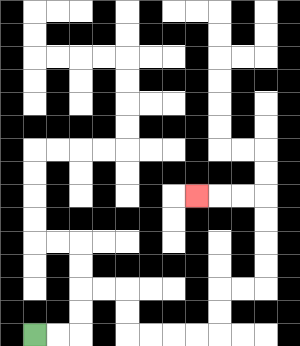{'start': '[1, 14]', 'end': '[8, 8]', 'path_directions': 'R,R,U,U,R,R,D,D,R,R,R,R,U,U,R,R,U,U,U,U,L,L,L', 'path_coordinates': '[[1, 14], [2, 14], [3, 14], [3, 13], [3, 12], [4, 12], [5, 12], [5, 13], [5, 14], [6, 14], [7, 14], [8, 14], [9, 14], [9, 13], [9, 12], [10, 12], [11, 12], [11, 11], [11, 10], [11, 9], [11, 8], [10, 8], [9, 8], [8, 8]]'}